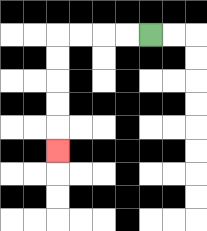{'start': '[6, 1]', 'end': '[2, 6]', 'path_directions': 'L,L,L,L,D,D,D,D,D', 'path_coordinates': '[[6, 1], [5, 1], [4, 1], [3, 1], [2, 1], [2, 2], [2, 3], [2, 4], [2, 5], [2, 6]]'}